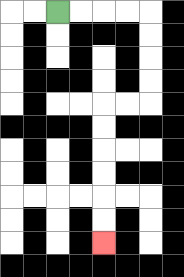{'start': '[2, 0]', 'end': '[4, 10]', 'path_directions': 'R,R,R,R,D,D,D,D,L,L,D,D,D,D,D,D', 'path_coordinates': '[[2, 0], [3, 0], [4, 0], [5, 0], [6, 0], [6, 1], [6, 2], [6, 3], [6, 4], [5, 4], [4, 4], [4, 5], [4, 6], [4, 7], [4, 8], [4, 9], [4, 10]]'}